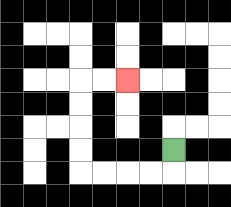{'start': '[7, 6]', 'end': '[5, 3]', 'path_directions': 'D,L,L,L,L,U,U,U,U,R,R', 'path_coordinates': '[[7, 6], [7, 7], [6, 7], [5, 7], [4, 7], [3, 7], [3, 6], [3, 5], [3, 4], [3, 3], [4, 3], [5, 3]]'}